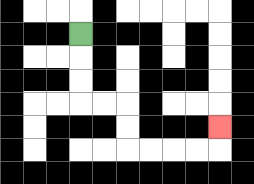{'start': '[3, 1]', 'end': '[9, 5]', 'path_directions': 'D,D,D,R,R,D,D,R,R,R,R,U', 'path_coordinates': '[[3, 1], [3, 2], [3, 3], [3, 4], [4, 4], [5, 4], [5, 5], [5, 6], [6, 6], [7, 6], [8, 6], [9, 6], [9, 5]]'}